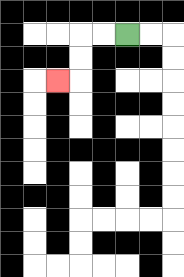{'start': '[5, 1]', 'end': '[2, 3]', 'path_directions': 'L,L,D,D,L', 'path_coordinates': '[[5, 1], [4, 1], [3, 1], [3, 2], [3, 3], [2, 3]]'}